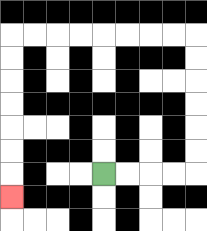{'start': '[4, 7]', 'end': '[0, 8]', 'path_directions': 'R,R,R,R,U,U,U,U,U,U,L,L,L,L,L,L,L,L,D,D,D,D,D,D,D', 'path_coordinates': '[[4, 7], [5, 7], [6, 7], [7, 7], [8, 7], [8, 6], [8, 5], [8, 4], [8, 3], [8, 2], [8, 1], [7, 1], [6, 1], [5, 1], [4, 1], [3, 1], [2, 1], [1, 1], [0, 1], [0, 2], [0, 3], [0, 4], [0, 5], [0, 6], [0, 7], [0, 8]]'}